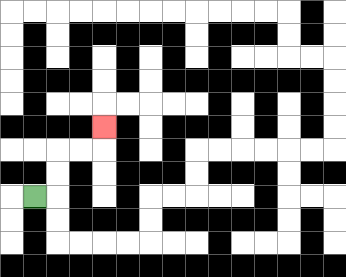{'start': '[1, 8]', 'end': '[4, 5]', 'path_directions': 'R,U,U,R,R,U', 'path_coordinates': '[[1, 8], [2, 8], [2, 7], [2, 6], [3, 6], [4, 6], [4, 5]]'}